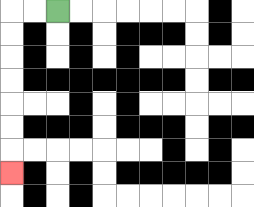{'start': '[2, 0]', 'end': '[0, 7]', 'path_directions': 'L,L,D,D,D,D,D,D,D', 'path_coordinates': '[[2, 0], [1, 0], [0, 0], [0, 1], [0, 2], [0, 3], [0, 4], [0, 5], [0, 6], [0, 7]]'}